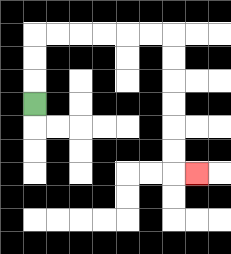{'start': '[1, 4]', 'end': '[8, 7]', 'path_directions': 'U,U,U,R,R,R,R,R,R,D,D,D,D,D,D,R', 'path_coordinates': '[[1, 4], [1, 3], [1, 2], [1, 1], [2, 1], [3, 1], [4, 1], [5, 1], [6, 1], [7, 1], [7, 2], [7, 3], [7, 4], [7, 5], [7, 6], [7, 7], [8, 7]]'}